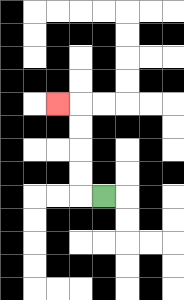{'start': '[4, 8]', 'end': '[2, 4]', 'path_directions': 'L,U,U,U,U,L', 'path_coordinates': '[[4, 8], [3, 8], [3, 7], [3, 6], [3, 5], [3, 4], [2, 4]]'}